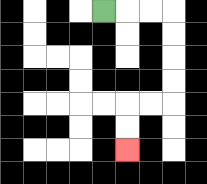{'start': '[4, 0]', 'end': '[5, 6]', 'path_directions': 'R,R,R,D,D,D,D,L,L,D,D', 'path_coordinates': '[[4, 0], [5, 0], [6, 0], [7, 0], [7, 1], [7, 2], [7, 3], [7, 4], [6, 4], [5, 4], [5, 5], [5, 6]]'}